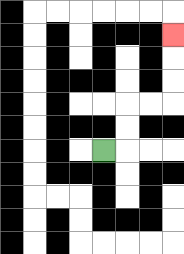{'start': '[4, 6]', 'end': '[7, 1]', 'path_directions': 'R,U,U,R,R,U,U,U', 'path_coordinates': '[[4, 6], [5, 6], [5, 5], [5, 4], [6, 4], [7, 4], [7, 3], [7, 2], [7, 1]]'}